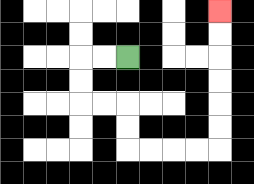{'start': '[5, 2]', 'end': '[9, 0]', 'path_directions': 'L,L,D,D,R,R,D,D,R,R,R,R,U,U,U,U,U,U', 'path_coordinates': '[[5, 2], [4, 2], [3, 2], [3, 3], [3, 4], [4, 4], [5, 4], [5, 5], [5, 6], [6, 6], [7, 6], [8, 6], [9, 6], [9, 5], [9, 4], [9, 3], [9, 2], [9, 1], [9, 0]]'}